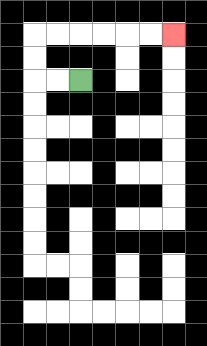{'start': '[3, 3]', 'end': '[7, 1]', 'path_directions': 'L,L,U,U,R,R,R,R,R,R', 'path_coordinates': '[[3, 3], [2, 3], [1, 3], [1, 2], [1, 1], [2, 1], [3, 1], [4, 1], [5, 1], [6, 1], [7, 1]]'}